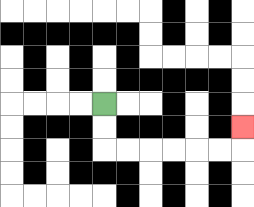{'start': '[4, 4]', 'end': '[10, 5]', 'path_directions': 'D,D,R,R,R,R,R,R,U', 'path_coordinates': '[[4, 4], [4, 5], [4, 6], [5, 6], [6, 6], [7, 6], [8, 6], [9, 6], [10, 6], [10, 5]]'}